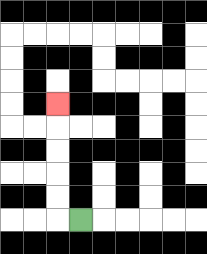{'start': '[3, 9]', 'end': '[2, 4]', 'path_directions': 'L,U,U,U,U,U', 'path_coordinates': '[[3, 9], [2, 9], [2, 8], [2, 7], [2, 6], [2, 5], [2, 4]]'}